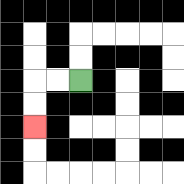{'start': '[3, 3]', 'end': '[1, 5]', 'path_directions': 'L,L,D,D', 'path_coordinates': '[[3, 3], [2, 3], [1, 3], [1, 4], [1, 5]]'}